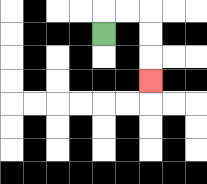{'start': '[4, 1]', 'end': '[6, 3]', 'path_directions': 'U,R,R,D,D,D', 'path_coordinates': '[[4, 1], [4, 0], [5, 0], [6, 0], [6, 1], [6, 2], [6, 3]]'}